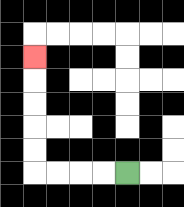{'start': '[5, 7]', 'end': '[1, 2]', 'path_directions': 'L,L,L,L,U,U,U,U,U', 'path_coordinates': '[[5, 7], [4, 7], [3, 7], [2, 7], [1, 7], [1, 6], [1, 5], [1, 4], [1, 3], [1, 2]]'}